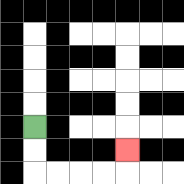{'start': '[1, 5]', 'end': '[5, 6]', 'path_directions': 'D,D,R,R,R,R,U', 'path_coordinates': '[[1, 5], [1, 6], [1, 7], [2, 7], [3, 7], [4, 7], [5, 7], [5, 6]]'}